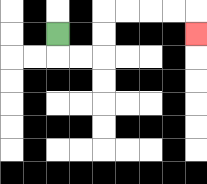{'start': '[2, 1]', 'end': '[8, 1]', 'path_directions': 'D,R,R,U,U,R,R,R,R,D', 'path_coordinates': '[[2, 1], [2, 2], [3, 2], [4, 2], [4, 1], [4, 0], [5, 0], [6, 0], [7, 0], [8, 0], [8, 1]]'}